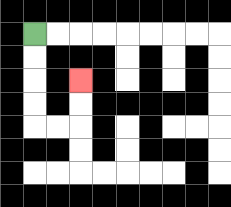{'start': '[1, 1]', 'end': '[3, 3]', 'path_directions': 'D,D,D,D,R,R,U,U', 'path_coordinates': '[[1, 1], [1, 2], [1, 3], [1, 4], [1, 5], [2, 5], [3, 5], [3, 4], [3, 3]]'}